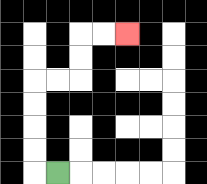{'start': '[2, 7]', 'end': '[5, 1]', 'path_directions': 'L,U,U,U,U,R,R,U,U,R,R', 'path_coordinates': '[[2, 7], [1, 7], [1, 6], [1, 5], [1, 4], [1, 3], [2, 3], [3, 3], [3, 2], [3, 1], [4, 1], [5, 1]]'}